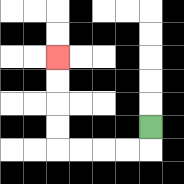{'start': '[6, 5]', 'end': '[2, 2]', 'path_directions': 'D,L,L,L,L,U,U,U,U', 'path_coordinates': '[[6, 5], [6, 6], [5, 6], [4, 6], [3, 6], [2, 6], [2, 5], [2, 4], [2, 3], [2, 2]]'}